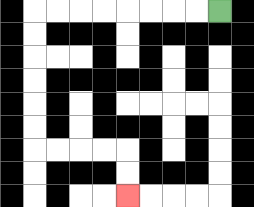{'start': '[9, 0]', 'end': '[5, 8]', 'path_directions': 'L,L,L,L,L,L,L,L,D,D,D,D,D,D,R,R,R,R,D,D', 'path_coordinates': '[[9, 0], [8, 0], [7, 0], [6, 0], [5, 0], [4, 0], [3, 0], [2, 0], [1, 0], [1, 1], [1, 2], [1, 3], [1, 4], [1, 5], [1, 6], [2, 6], [3, 6], [4, 6], [5, 6], [5, 7], [5, 8]]'}